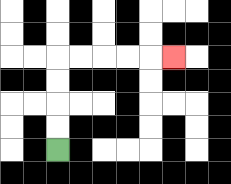{'start': '[2, 6]', 'end': '[7, 2]', 'path_directions': 'U,U,U,U,R,R,R,R,R', 'path_coordinates': '[[2, 6], [2, 5], [2, 4], [2, 3], [2, 2], [3, 2], [4, 2], [5, 2], [6, 2], [7, 2]]'}